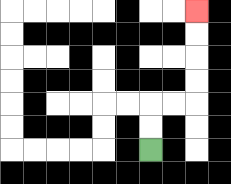{'start': '[6, 6]', 'end': '[8, 0]', 'path_directions': 'U,U,R,R,U,U,U,U', 'path_coordinates': '[[6, 6], [6, 5], [6, 4], [7, 4], [8, 4], [8, 3], [8, 2], [8, 1], [8, 0]]'}